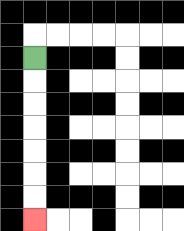{'start': '[1, 2]', 'end': '[1, 9]', 'path_directions': 'D,D,D,D,D,D,D', 'path_coordinates': '[[1, 2], [1, 3], [1, 4], [1, 5], [1, 6], [1, 7], [1, 8], [1, 9]]'}